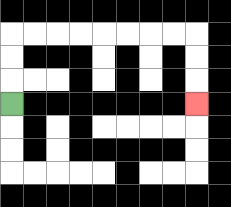{'start': '[0, 4]', 'end': '[8, 4]', 'path_directions': 'U,U,U,R,R,R,R,R,R,R,R,D,D,D', 'path_coordinates': '[[0, 4], [0, 3], [0, 2], [0, 1], [1, 1], [2, 1], [3, 1], [4, 1], [5, 1], [6, 1], [7, 1], [8, 1], [8, 2], [8, 3], [8, 4]]'}